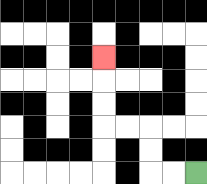{'start': '[8, 7]', 'end': '[4, 2]', 'path_directions': 'L,L,U,U,L,L,U,U,U', 'path_coordinates': '[[8, 7], [7, 7], [6, 7], [6, 6], [6, 5], [5, 5], [4, 5], [4, 4], [4, 3], [4, 2]]'}